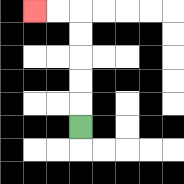{'start': '[3, 5]', 'end': '[1, 0]', 'path_directions': 'U,U,U,U,U,L,L', 'path_coordinates': '[[3, 5], [3, 4], [3, 3], [3, 2], [3, 1], [3, 0], [2, 0], [1, 0]]'}